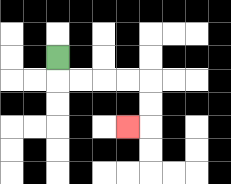{'start': '[2, 2]', 'end': '[5, 5]', 'path_directions': 'D,R,R,R,R,D,D,L', 'path_coordinates': '[[2, 2], [2, 3], [3, 3], [4, 3], [5, 3], [6, 3], [6, 4], [6, 5], [5, 5]]'}